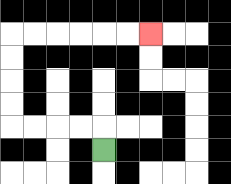{'start': '[4, 6]', 'end': '[6, 1]', 'path_directions': 'U,L,L,L,L,U,U,U,U,R,R,R,R,R,R', 'path_coordinates': '[[4, 6], [4, 5], [3, 5], [2, 5], [1, 5], [0, 5], [0, 4], [0, 3], [0, 2], [0, 1], [1, 1], [2, 1], [3, 1], [4, 1], [5, 1], [6, 1]]'}